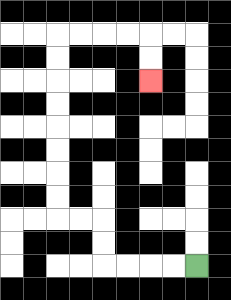{'start': '[8, 11]', 'end': '[6, 3]', 'path_directions': 'L,L,L,L,U,U,L,L,U,U,U,U,U,U,U,U,R,R,R,R,D,D', 'path_coordinates': '[[8, 11], [7, 11], [6, 11], [5, 11], [4, 11], [4, 10], [4, 9], [3, 9], [2, 9], [2, 8], [2, 7], [2, 6], [2, 5], [2, 4], [2, 3], [2, 2], [2, 1], [3, 1], [4, 1], [5, 1], [6, 1], [6, 2], [6, 3]]'}